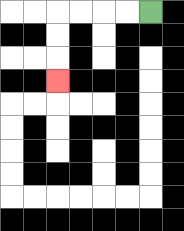{'start': '[6, 0]', 'end': '[2, 3]', 'path_directions': 'L,L,L,L,D,D,D', 'path_coordinates': '[[6, 0], [5, 0], [4, 0], [3, 0], [2, 0], [2, 1], [2, 2], [2, 3]]'}